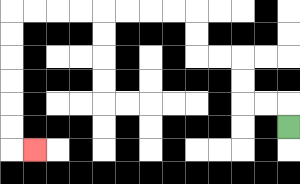{'start': '[12, 5]', 'end': '[1, 6]', 'path_directions': 'U,L,L,U,U,L,L,U,U,L,L,L,L,L,L,L,L,D,D,D,D,D,D,R', 'path_coordinates': '[[12, 5], [12, 4], [11, 4], [10, 4], [10, 3], [10, 2], [9, 2], [8, 2], [8, 1], [8, 0], [7, 0], [6, 0], [5, 0], [4, 0], [3, 0], [2, 0], [1, 0], [0, 0], [0, 1], [0, 2], [0, 3], [0, 4], [0, 5], [0, 6], [1, 6]]'}